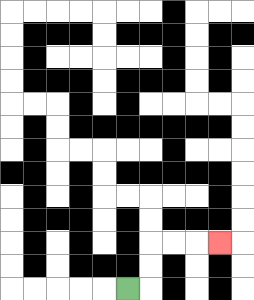{'start': '[5, 12]', 'end': '[9, 10]', 'path_directions': 'R,U,U,R,R,R', 'path_coordinates': '[[5, 12], [6, 12], [6, 11], [6, 10], [7, 10], [8, 10], [9, 10]]'}